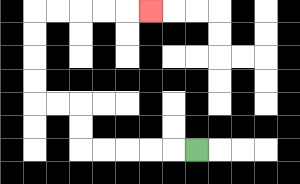{'start': '[8, 6]', 'end': '[6, 0]', 'path_directions': 'L,L,L,L,L,U,U,L,L,U,U,U,U,R,R,R,R,R', 'path_coordinates': '[[8, 6], [7, 6], [6, 6], [5, 6], [4, 6], [3, 6], [3, 5], [3, 4], [2, 4], [1, 4], [1, 3], [1, 2], [1, 1], [1, 0], [2, 0], [3, 0], [4, 0], [5, 0], [6, 0]]'}